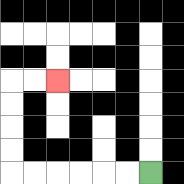{'start': '[6, 7]', 'end': '[2, 3]', 'path_directions': 'L,L,L,L,L,L,U,U,U,U,R,R', 'path_coordinates': '[[6, 7], [5, 7], [4, 7], [3, 7], [2, 7], [1, 7], [0, 7], [0, 6], [0, 5], [0, 4], [0, 3], [1, 3], [2, 3]]'}